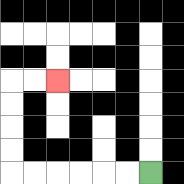{'start': '[6, 7]', 'end': '[2, 3]', 'path_directions': 'L,L,L,L,L,L,U,U,U,U,R,R', 'path_coordinates': '[[6, 7], [5, 7], [4, 7], [3, 7], [2, 7], [1, 7], [0, 7], [0, 6], [0, 5], [0, 4], [0, 3], [1, 3], [2, 3]]'}